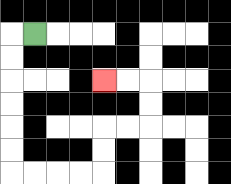{'start': '[1, 1]', 'end': '[4, 3]', 'path_directions': 'L,D,D,D,D,D,D,R,R,R,R,U,U,R,R,U,U,L,L', 'path_coordinates': '[[1, 1], [0, 1], [0, 2], [0, 3], [0, 4], [0, 5], [0, 6], [0, 7], [1, 7], [2, 7], [3, 7], [4, 7], [4, 6], [4, 5], [5, 5], [6, 5], [6, 4], [6, 3], [5, 3], [4, 3]]'}